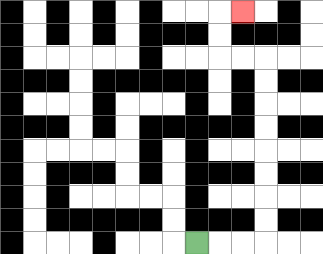{'start': '[8, 10]', 'end': '[10, 0]', 'path_directions': 'R,R,R,U,U,U,U,U,U,U,U,L,L,U,U,R', 'path_coordinates': '[[8, 10], [9, 10], [10, 10], [11, 10], [11, 9], [11, 8], [11, 7], [11, 6], [11, 5], [11, 4], [11, 3], [11, 2], [10, 2], [9, 2], [9, 1], [9, 0], [10, 0]]'}